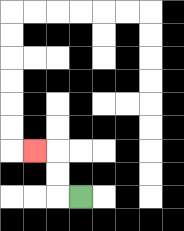{'start': '[3, 8]', 'end': '[1, 6]', 'path_directions': 'L,U,U,L', 'path_coordinates': '[[3, 8], [2, 8], [2, 7], [2, 6], [1, 6]]'}